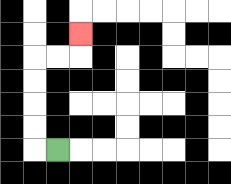{'start': '[2, 6]', 'end': '[3, 1]', 'path_directions': 'L,U,U,U,U,R,R,U', 'path_coordinates': '[[2, 6], [1, 6], [1, 5], [1, 4], [1, 3], [1, 2], [2, 2], [3, 2], [3, 1]]'}